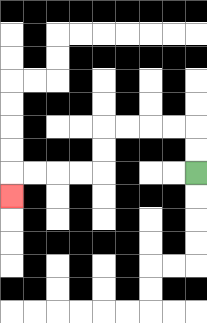{'start': '[8, 7]', 'end': '[0, 8]', 'path_directions': 'U,U,L,L,L,L,D,D,L,L,L,L,D', 'path_coordinates': '[[8, 7], [8, 6], [8, 5], [7, 5], [6, 5], [5, 5], [4, 5], [4, 6], [4, 7], [3, 7], [2, 7], [1, 7], [0, 7], [0, 8]]'}